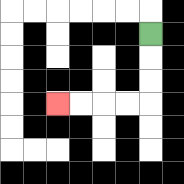{'start': '[6, 1]', 'end': '[2, 4]', 'path_directions': 'D,D,D,L,L,L,L', 'path_coordinates': '[[6, 1], [6, 2], [6, 3], [6, 4], [5, 4], [4, 4], [3, 4], [2, 4]]'}